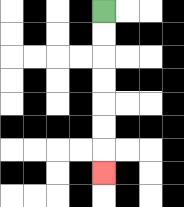{'start': '[4, 0]', 'end': '[4, 7]', 'path_directions': 'D,D,D,D,D,D,D', 'path_coordinates': '[[4, 0], [4, 1], [4, 2], [4, 3], [4, 4], [4, 5], [4, 6], [4, 7]]'}